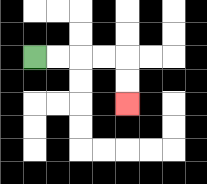{'start': '[1, 2]', 'end': '[5, 4]', 'path_directions': 'R,R,R,R,D,D', 'path_coordinates': '[[1, 2], [2, 2], [3, 2], [4, 2], [5, 2], [5, 3], [5, 4]]'}